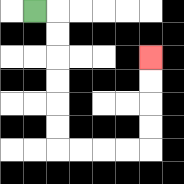{'start': '[1, 0]', 'end': '[6, 2]', 'path_directions': 'R,D,D,D,D,D,D,R,R,R,R,U,U,U,U', 'path_coordinates': '[[1, 0], [2, 0], [2, 1], [2, 2], [2, 3], [2, 4], [2, 5], [2, 6], [3, 6], [4, 6], [5, 6], [6, 6], [6, 5], [6, 4], [6, 3], [6, 2]]'}